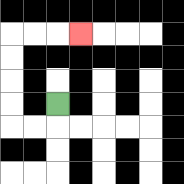{'start': '[2, 4]', 'end': '[3, 1]', 'path_directions': 'D,L,L,U,U,U,U,R,R,R', 'path_coordinates': '[[2, 4], [2, 5], [1, 5], [0, 5], [0, 4], [0, 3], [0, 2], [0, 1], [1, 1], [2, 1], [3, 1]]'}